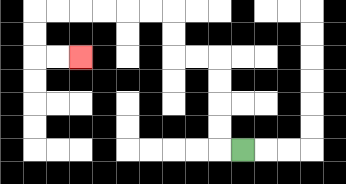{'start': '[10, 6]', 'end': '[3, 2]', 'path_directions': 'L,U,U,U,U,L,L,U,U,L,L,L,L,L,L,D,D,R,R', 'path_coordinates': '[[10, 6], [9, 6], [9, 5], [9, 4], [9, 3], [9, 2], [8, 2], [7, 2], [7, 1], [7, 0], [6, 0], [5, 0], [4, 0], [3, 0], [2, 0], [1, 0], [1, 1], [1, 2], [2, 2], [3, 2]]'}